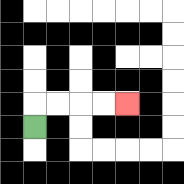{'start': '[1, 5]', 'end': '[5, 4]', 'path_directions': 'U,R,R,R,R', 'path_coordinates': '[[1, 5], [1, 4], [2, 4], [3, 4], [4, 4], [5, 4]]'}